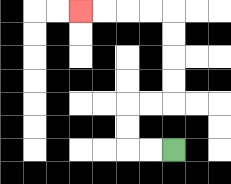{'start': '[7, 6]', 'end': '[3, 0]', 'path_directions': 'L,L,U,U,R,R,U,U,U,U,L,L,L,L', 'path_coordinates': '[[7, 6], [6, 6], [5, 6], [5, 5], [5, 4], [6, 4], [7, 4], [7, 3], [7, 2], [7, 1], [7, 0], [6, 0], [5, 0], [4, 0], [3, 0]]'}